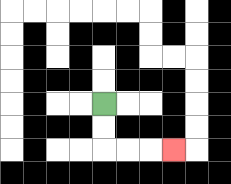{'start': '[4, 4]', 'end': '[7, 6]', 'path_directions': 'D,D,R,R,R', 'path_coordinates': '[[4, 4], [4, 5], [4, 6], [5, 6], [6, 6], [7, 6]]'}